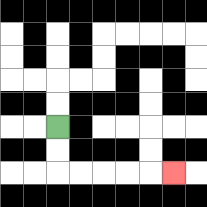{'start': '[2, 5]', 'end': '[7, 7]', 'path_directions': 'D,D,R,R,R,R,R', 'path_coordinates': '[[2, 5], [2, 6], [2, 7], [3, 7], [4, 7], [5, 7], [6, 7], [7, 7]]'}